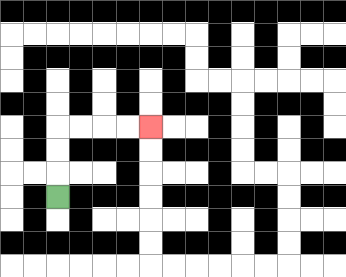{'start': '[2, 8]', 'end': '[6, 5]', 'path_directions': 'U,U,U,R,R,R,R', 'path_coordinates': '[[2, 8], [2, 7], [2, 6], [2, 5], [3, 5], [4, 5], [5, 5], [6, 5]]'}